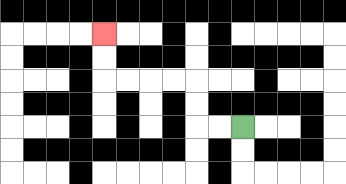{'start': '[10, 5]', 'end': '[4, 1]', 'path_directions': 'L,L,U,U,L,L,L,L,U,U', 'path_coordinates': '[[10, 5], [9, 5], [8, 5], [8, 4], [8, 3], [7, 3], [6, 3], [5, 3], [4, 3], [4, 2], [4, 1]]'}